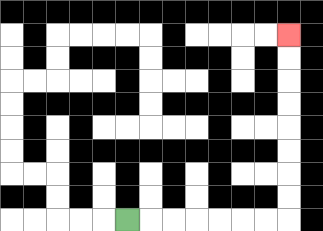{'start': '[5, 9]', 'end': '[12, 1]', 'path_directions': 'R,R,R,R,R,R,R,U,U,U,U,U,U,U,U', 'path_coordinates': '[[5, 9], [6, 9], [7, 9], [8, 9], [9, 9], [10, 9], [11, 9], [12, 9], [12, 8], [12, 7], [12, 6], [12, 5], [12, 4], [12, 3], [12, 2], [12, 1]]'}